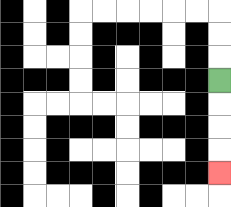{'start': '[9, 3]', 'end': '[9, 7]', 'path_directions': 'D,D,D,D', 'path_coordinates': '[[9, 3], [9, 4], [9, 5], [9, 6], [9, 7]]'}